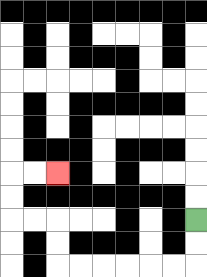{'start': '[8, 9]', 'end': '[2, 7]', 'path_directions': 'D,D,L,L,L,L,L,L,U,U,L,L,U,U,R,R', 'path_coordinates': '[[8, 9], [8, 10], [8, 11], [7, 11], [6, 11], [5, 11], [4, 11], [3, 11], [2, 11], [2, 10], [2, 9], [1, 9], [0, 9], [0, 8], [0, 7], [1, 7], [2, 7]]'}